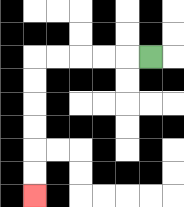{'start': '[6, 2]', 'end': '[1, 8]', 'path_directions': 'L,L,L,L,L,D,D,D,D,D,D', 'path_coordinates': '[[6, 2], [5, 2], [4, 2], [3, 2], [2, 2], [1, 2], [1, 3], [1, 4], [1, 5], [1, 6], [1, 7], [1, 8]]'}